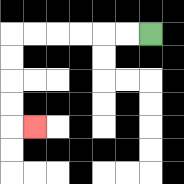{'start': '[6, 1]', 'end': '[1, 5]', 'path_directions': 'L,L,L,L,L,L,D,D,D,D,R', 'path_coordinates': '[[6, 1], [5, 1], [4, 1], [3, 1], [2, 1], [1, 1], [0, 1], [0, 2], [0, 3], [0, 4], [0, 5], [1, 5]]'}